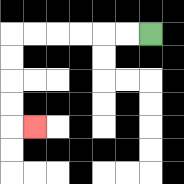{'start': '[6, 1]', 'end': '[1, 5]', 'path_directions': 'L,L,L,L,L,L,D,D,D,D,R', 'path_coordinates': '[[6, 1], [5, 1], [4, 1], [3, 1], [2, 1], [1, 1], [0, 1], [0, 2], [0, 3], [0, 4], [0, 5], [1, 5]]'}